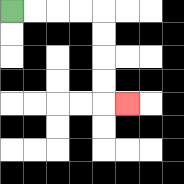{'start': '[0, 0]', 'end': '[5, 4]', 'path_directions': 'R,R,R,R,D,D,D,D,R', 'path_coordinates': '[[0, 0], [1, 0], [2, 0], [3, 0], [4, 0], [4, 1], [4, 2], [4, 3], [4, 4], [5, 4]]'}